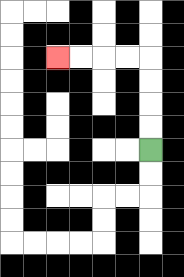{'start': '[6, 6]', 'end': '[2, 2]', 'path_directions': 'U,U,U,U,L,L,L,L', 'path_coordinates': '[[6, 6], [6, 5], [6, 4], [6, 3], [6, 2], [5, 2], [4, 2], [3, 2], [2, 2]]'}